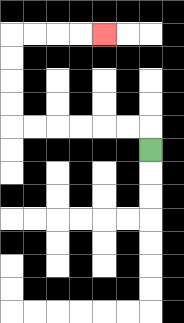{'start': '[6, 6]', 'end': '[4, 1]', 'path_directions': 'U,L,L,L,L,L,L,U,U,U,U,R,R,R,R', 'path_coordinates': '[[6, 6], [6, 5], [5, 5], [4, 5], [3, 5], [2, 5], [1, 5], [0, 5], [0, 4], [0, 3], [0, 2], [0, 1], [1, 1], [2, 1], [3, 1], [4, 1]]'}